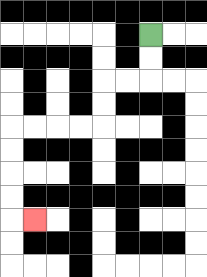{'start': '[6, 1]', 'end': '[1, 9]', 'path_directions': 'D,D,L,L,D,D,L,L,L,L,D,D,D,D,R', 'path_coordinates': '[[6, 1], [6, 2], [6, 3], [5, 3], [4, 3], [4, 4], [4, 5], [3, 5], [2, 5], [1, 5], [0, 5], [0, 6], [0, 7], [0, 8], [0, 9], [1, 9]]'}